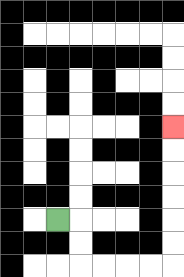{'start': '[2, 9]', 'end': '[7, 5]', 'path_directions': 'R,D,D,R,R,R,R,U,U,U,U,U,U', 'path_coordinates': '[[2, 9], [3, 9], [3, 10], [3, 11], [4, 11], [5, 11], [6, 11], [7, 11], [7, 10], [7, 9], [7, 8], [7, 7], [7, 6], [7, 5]]'}